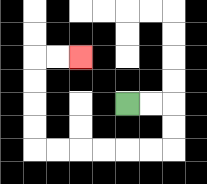{'start': '[5, 4]', 'end': '[3, 2]', 'path_directions': 'R,R,D,D,L,L,L,L,L,L,U,U,U,U,R,R', 'path_coordinates': '[[5, 4], [6, 4], [7, 4], [7, 5], [7, 6], [6, 6], [5, 6], [4, 6], [3, 6], [2, 6], [1, 6], [1, 5], [1, 4], [1, 3], [1, 2], [2, 2], [3, 2]]'}